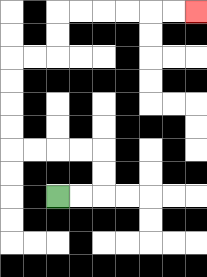{'start': '[2, 8]', 'end': '[8, 0]', 'path_directions': 'R,R,U,U,L,L,L,L,U,U,U,U,R,R,U,U,R,R,R,R,R,R', 'path_coordinates': '[[2, 8], [3, 8], [4, 8], [4, 7], [4, 6], [3, 6], [2, 6], [1, 6], [0, 6], [0, 5], [0, 4], [0, 3], [0, 2], [1, 2], [2, 2], [2, 1], [2, 0], [3, 0], [4, 0], [5, 0], [6, 0], [7, 0], [8, 0]]'}